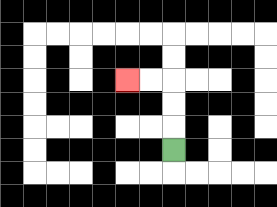{'start': '[7, 6]', 'end': '[5, 3]', 'path_directions': 'U,U,U,L,L', 'path_coordinates': '[[7, 6], [7, 5], [7, 4], [7, 3], [6, 3], [5, 3]]'}